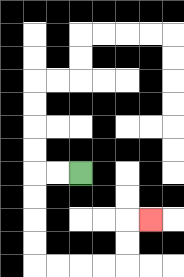{'start': '[3, 7]', 'end': '[6, 9]', 'path_directions': 'L,L,D,D,D,D,R,R,R,R,U,U,R', 'path_coordinates': '[[3, 7], [2, 7], [1, 7], [1, 8], [1, 9], [1, 10], [1, 11], [2, 11], [3, 11], [4, 11], [5, 11], [5, 10], [5, 9], [6, 9]]'}